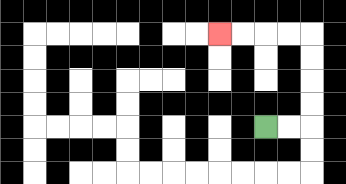{'start': '[11, 5]', 'end': '[9, 1]', 'path_directions': 'R,R,U,U,U,U,L,L,L,L', 'path_coordinates': '[[11, 5], [12, 5], [13, 5], [13, 4], [13, 3], [13, 2], [13, 1], [12, 1], [11, 1], [10, 1], [9, 1]]'}